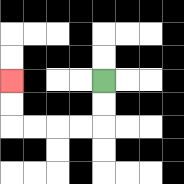{'start': '[4, 3]', 'end': '[0, 3]', 'path_directions': 'D,D,L,L,L,L,U,U', 'path_coordinates': '[[4, 3], [4, 4], [4, 5], [3, 5], [2, 5], [1, 5], [0, 5], [0, 4], [0, 3]]'}